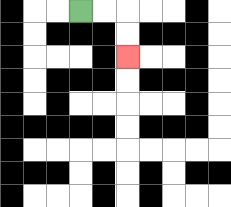{'start': '[3, 0]', 'end': '[5, 2]', 'path_directions': 'R,R,D,D', 'path_coordinates': '[[3, 0], [4, 0], [5, 0], [5, 1], [5, 2]]'}